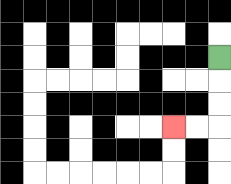{'start': '[9, 2]', 'end': '[7, 5]', 'path_directions': 'D,D,D,L,L', 'path_coordinates': '[[9, 2], [9, 3], [9, 4], [9, 5], [8, 5], [7, 5]]'}